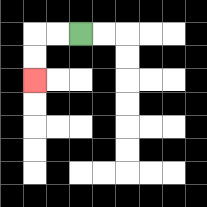{'start': '[3, 1]', 'end': '[1, 3]', 'path_directions': 'L,L,D,D', 'path_coordinates': '[[3, 1], [2, 1], [1, 1], [1, 2], [1, 3]]'}